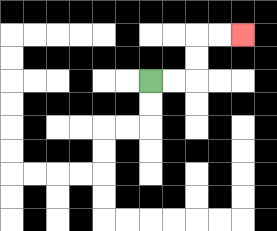{'start': '[6, 3]', 'end': '[10, 1]', 'path_directions': 'R,R,U,U,R,R', 'path_coordinates': '[[6, 3], [7, 3], [8, 3], [8, 2], [8, 1], [9, 1], [10, 1]]'}